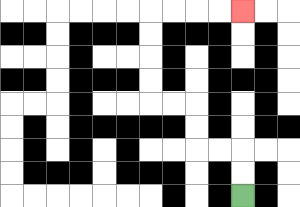{'start': '[10, 8]', 'end': '[10, 0]', 'path_directions': 'U,U,L,L,U,U,L,L,U,U,U,U,R,R,R,R', 'path_coordinates': '[[10, 8], [10, 7], [10, 6], [9, 6], [8, 6], [8, 5], [8, 4], [7, 4], [6, 4], [6, 3], [6, 2], [6, 1], [6, 0], [7, 0], [8, 0], [9, 0], [10, 0]]'}